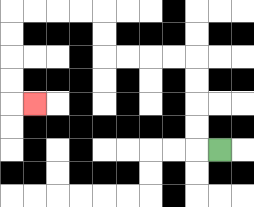{'start': '[9, 6]', 'end': '[1, 4]', 'path_directions': 'L,U,U,U,U,L,L,L,L,U,U,L,L,L,L,D,D,D,D,R', 'path_coordinates': '[[9, 6], [8, 6], [8, 5], [8, 4], [8, 3], [8, 2], [7, 2], [6, 2], [5, 2], [4, 2], [4, 1], [4, 0], [3, 0], [2, 0], [1, 0], [0, 0], [0, 1], [0, 2], [0, 3], [0, 4], [1, 4]]'}